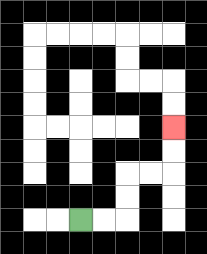{'start': '[3, 9]', 'end': '[7, 5]', 'path_directions': 'R,R,U,U,R,R,U,U', 'path_coordinates': '[[3, 9], [4, 9], [5, 9], [5, 8], [5, 7], [6, 7], [7, 7], [7, 6], [7, 5]]'}